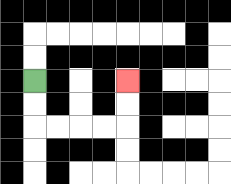{'start': '[1, 3]', 'end': '[5, 3]', 'path_directions': 'D,D,R,R,R,R,U,U', 'path_coordinates': '[[1, 3], [1, 4], [1, 5], [2, 5], [3, 5], [4, 5], [5, 5], [5, 4], [5, 3]]'}